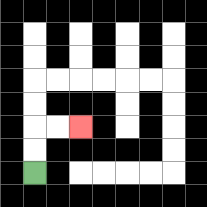{'start': '[1, 7]', 'end': '[3, 5]', 'path_directions': 'U,U,R,R', 'path_coordinates': '[[1, 7], [1, 6], [1, 5], [2, 5], [3, 5]]'}